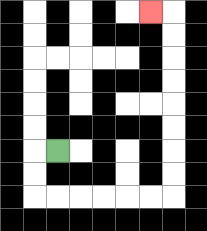{'start': '[2, 6]', 'end': '[6, 0]', 'path_directions': 'L,D,D,R,R,R,R,R,R,U,U,U,U,U,U,U,U,L', 'path_coordinates': '[[2, 6], [1, 6], [1, 7], [1, 8], [2, 8], [3, 8], [4, 8], [5, 8], [6, 8], [7, 8], [7, 7], [7, 6], [7, 5], [7, 4], [7, 3], [7, 2], [7, 1], [7, 0], [6, 0]]'}